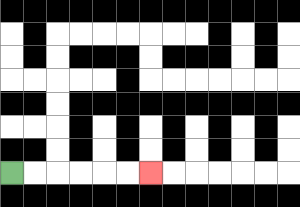{'start': '[0, 7]', 'end': '[6, 7]', 'path_directions': 'R,R,R,R,R,R', 'path_coordinates': '[[0, 7], [1, 7], [2, 7], [3, 7], [4, 7], [5, 7], [6, 7]]'}